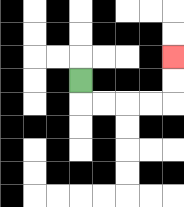{'start': '[3, 3]', 'end': '[7, 2]', 'path_directions': 'D,R,R,R,R,U,U', 'path_coordinates': '[[3, 3], [3, 4], [4, 4], [5, 4], [6, 4], [7, 4], [7, 3], [7, 2]]'}